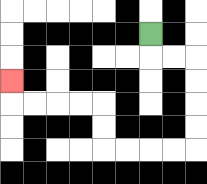{'start': '[6, 1]', 'end': '[0, 3]', 'path_directions': 'D,R,R,D,D,D,D,L,L,L,L,U,U,L,L,L,L,U', 'path_coordinates': '[[6, 1], [6, 2], [7, 2], [8, 2], [8, 3], [8, 4], [8, 5], [8, 6], [7, 6], [6, 6], [5, 6], [4, 6], [4, 5], [4, 4], [3, 4], [2, 4], [1, 4], [0, 4], [0, 3]]'}